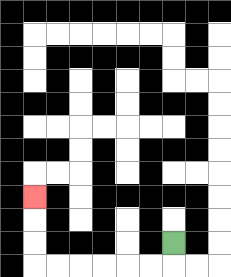{'start': '[7, 10]', 'end': '[1, 8]', 'path_directions': 'D,L,L,L,L,L,L,U,U,U', 'path_coordinates': '[[7, 10], [7, 11], [6, 11], [5, 11], [4, 11], [3, 11], [2, 11], [1, 11], [1, 10], [1, 9], [1, 8]]'}